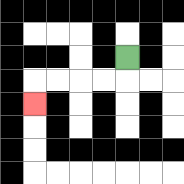{'start': '[5, 2]', 'end': '[1, 4]', 'path_directions': 'D,L,L,L,L,D', 'path_coordinates': '[[5, 2], [5, 3], [4, 3], [3, 3], [2, 3], [1, 3], [1, 4]]'}